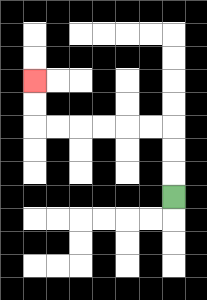{'start': '[7, 8]', 'end': '[1, 3]', 'path_directions': 'U,U,U,L,L,L,L,L,L,U,U', 'path_coordinates': '[[7, 8], [7, 7], [7, 6], [7, 5], [6, 5], [5, 5], [4, 5], [3, 5], [2, 5], [1, 5], [1, 4], [1, 3]]'}